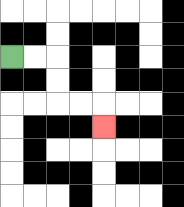{'start': '[0, 2]', 'end': '[4, 5]', 'path_directions': 'R,R,D,D,R,R,D', 'path_coordinates': '[[0, 2], [1, 2], [2, 2], [2, 3], [2, 4], [3, 4], [4, 4], [4, 5]]'}